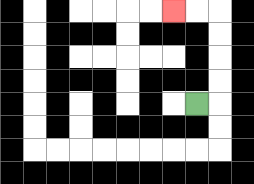{'start': '[8, 4]', 'end': '[7, 0]', 'path_directions': 'R,U,U,U,U,L,L', 'path_coordinates': '[[8, 4], [9, 4], [9, 3], [9, 2], [9, 1], [9, 0], [8, 0], [7, 0]]'}